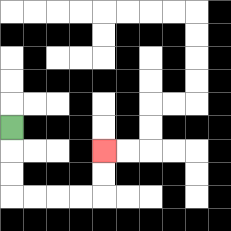{'start': '[0, 5]', 'end': '[4, 6]', 'path_directions': 'D,D,D,R,R,R,R,U,U', 'path_coordinates': '[[0, 5], [0, 6], [0, 7], [0, 8], [1, 8], [2, 8], [3, 8], [4, 8], [4, 7], [4, 6]]'}